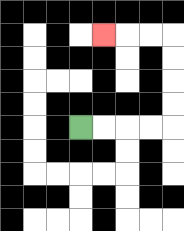{'start': '[3, 5]', 'end': '[4, 1]', 'path_directions': 'R,R,R,R,U,U,U,U,L,L,L', 'path_coordinates': '[[3, 5], [4, 5], [5, 5], [6, 5], [7, 5], [7, 4], [7, 3], [7, 2], [7, 1], [6, 1], [5, 1], [4, 1]]'}